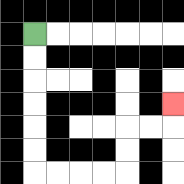{'start': '[1, 1]', 'end': '[7, 4]', 'path_directions': 'D,D,D,D,D,D,R,R,R,R,U,U,R,R,U', 'path_coordinates': '[[1, 1], [1, 2], [1, 3], [1, 4], [1, 5], [1, 6], [1, 7], [2, 7], [3, 7], [4, 7], [5, 7], [5, 6], [5, 5], [6, 5], [7, 5], [7, 4]]'}